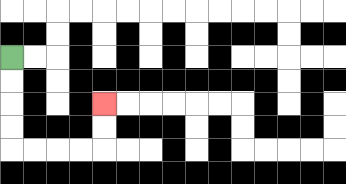{'start': '[0, 2]', 'end': '[4, 4]', 'path_directions': 'D,D,D,D,R,R,R,R,U,U', 'path_coordinates': '[[0, 2], [0, 3], [0, 4], [0, 5], [0, 6], [1, 6], [2, 6], [3, 6], [4, 6], [4, 5], [4, 4]]'}